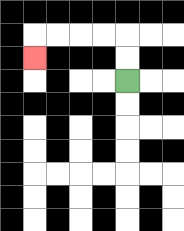{'start': '[5, 3]', 'end': '[1, 2]', 'path_directions': 'U,U,L,L,L,L,D', 'path_coordinates': '[[5, 3], [5, 2], [5, 1], [4, 1], [3, 1], [2, 1], [1, 1], [1, 2]]'}